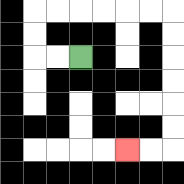{'start': '[3, 2]', 'end': '[5, 6]', 'path_directions': 'L,L,U,U,R,R,R,R,R,R,D,D,D,D,D,D,L,L', 'path_coordinates': '[[3, 2], [2, 2], [1, 2], [1, 1], [1, 0], [2, 0], [3, 0], [4, 0], [5, 0], [6, 0], [7, 0], [7, 1], [7, 2], [7, 3], [7, 4], [7, 5], [7, 6], [6, 6], [5, 6]]'}